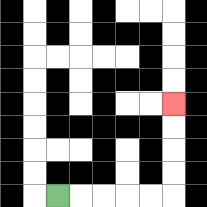{'start': '[2, 8]', 'end': '[7, 4]', 'path_directions': 'R,R,R,R,R,U,U,U,U', 'path_coordinates': '[[2, 8], [3, 8], [4, 8], [5, 8], [6, 8], [7, 8], [7, 7], [7, 6], [7, 5], [7, 4]]'}